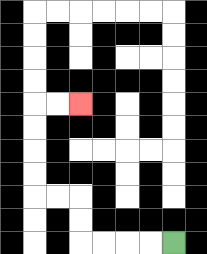{'start': '[7, 10]', 'end': '[3, 4]', 'path_directions': 'L,L,L,L,U,U,L,L,U,U,U,U,R,R', 'path_coordinates': '[[7, 10], [6, 10], [5, 10], [4, 10], [3, 10], [3, 9], [3, 8], [2, 8], [1, 8], [1, 7], [1, 6], [1, 5], [1, 4], [2, 4], [3, 4]]'}